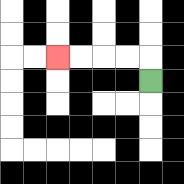{'start': '[6, 3]', 'end': '[2, 2]', 'path_directions': 'U,L,L,L,L', 'path_coordinates': '[[6, 3], [6, 2], [5, 2], [4, 2], [3, 2], [2, 2]]'}